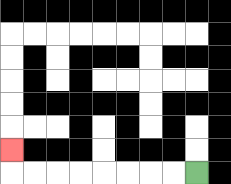{'start': '[8, 7]', 'end': '[0, 6]', 'path_directions': 'L,L,L,L,L,L,L,L,U', 'path_coordinates': '[[8, 7], [7, 7], [6, 7], [5, 7], [4, 7], [3, 7], [2, 7], [1, 7], [0, 7], [0, 6]]'}